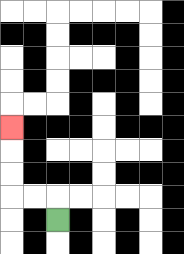{'start': '[2, 9]', 'end': '[0, 5]', 'path_directions': 'U,L,L,U,U,U', 'path_coordinates': '[[2, 9], [2, 8], [1, 8], [0, 8], [0, 7], [0, 6], [0, 5]]'}